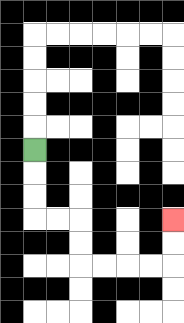{'start': '[1, 6]', 'end': '[7, 9]', 'path_directions': 'D,D,D,R,R,D,D,R,R,R,R,U,U', 'path_coordinates': '[[1, 6], [1, 7], [1, 8], [1, 9], [2, 9], [3, 9], [3, 10], [3, 11], [4, 11], [5, 11], [6, 11], [7, 11], [7, 10], [7, 9]]'}